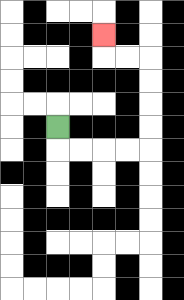{'start': '[2, 5]', 'end': '[4, 1]', 'path_directions': 'D,R,R,R,R,U,U,U,U,L,L,U', 'path_coordinates': '[[2, 5], [2, 6], [3, 6], [4, 6], [5, 6], [6, 6], [6, 5], [6, 4], [6, 3], [6, 2], [5, 2], [4, 2], [4, 1]]'}